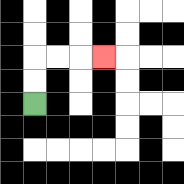{'start': '[1, 4]', 'end': '[4, 2]', 'path_directions': 'U,U,R,R,R', 'path_coordinates': '[[1, 4], [1, 3], [1, 2], [2, 2], [3, 2], [4, 2]]'}